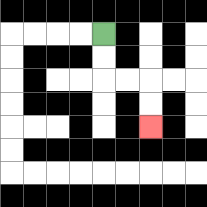{'start': '[4, 1]', 'end': '[6, 5]', 'path_directions': 'D,D,R,R,D,D', 'path_coordinates': '[[4, 1], [4, 2], [4, 3], [5, 3], [6, 3], [6, 4], [6, 5]]'}